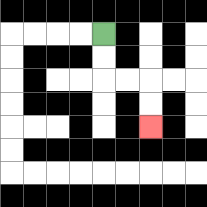{'start': '[4, 1]', 'end': '[6, 5]', 'path_directions': 'D,D,R,R,D,D', 'path_coordinates': '[[4, 1], [4, 2], [4, 3], [5, 3], [6, 3], [6, 4], [6, 5]]'}